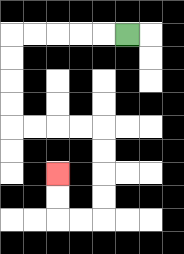{'start': '[5, 1]', 'end': '[2, 7]', 'path_directions': 'L,L,L,L,L,D,D,D,D,R,R,R,R,D,D,D,D,L,L,U,U', 'path_coordinates': '[[5, 1], [4, 1], [3, 1], [2, 1], [1, 1], [0, 1], [0, 2], [0, 3], [0, 4], [0, 5], [1, 5], [2, 5], [3, 5], [4, 5], [4, 6], [4, 7], [4, 8], [4, 9], [3, 9], [2, 9], [2, 8], [2, 7]]'}